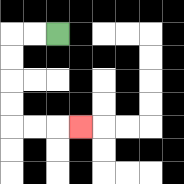{'start': '[2, 1]', 'end': '[3, 5]', 'path_directions': 'L,L,D,D,D,D,R,R,R', 'path_coordinates': '[[2, 1], [1, 1], [0, 1], [0, 2], [0, 3], [0, 4], [0, 5], [1, 5], [2, 5], [3, 5]]'}